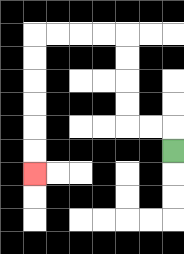{'start': '[7, 6]', 'end': '[1, 7]', 'path_directions': 'U,L,L,U,U,U,U,L,L,L,L,D,D,D,D,D,D', 'path_coordinates': '[[7, 6], [7, 5], [6, 5], [5, 5], [5, 4], [5, 3], [5, 2], [5, 1], [4, 1], [3, 1], [2, 1], [1, 1], [1, 2], [1, 3], [1, 4], [1, 5], [1, 6], [1, 7]]'}